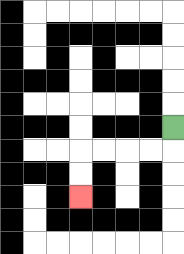{'start': '[7, 5]', 'end': '[3, 8]', 'path_directions': 'D,L,L,L,L,D,D', 'path_coordinates': '[[7, 5], [7, 6], [6, 6], [5, 6], [4, 6], [3, 6], [3, 7], [3, 8]]'}